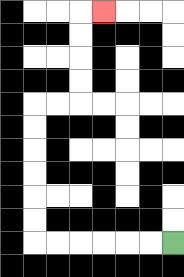{'start': '[7, 10]', 'end': '[4, 0]', 'path_directions': 'L,L,L,L,L,L,U,U,U,U,U,U,R,R,U,U,U,U,R', 'path_coordinates': '[[7, 10], [6, 10], [5, 10], [4, 10], [3, 10], [2, 10], [1, 10], [1, 9], [1, 8], [1, 7], [1, 6], [1, 5], [1, 4], [2, 4], [3, 4], [3, 3], [3, 2], [3, 1], [3, 0], [4, 0]]'}